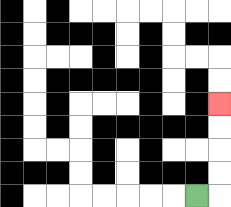{'start': '[8, 8]', 'end': '[9, 4]', 'path_directions': 'R,U,U,U,U', 'path_coordinates': '[[8, 8], [9, 8], [9, 7], [9, 6], [9, 5], [9, 4]]'}